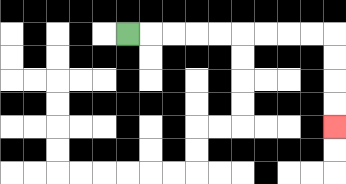{'start': '[5, 1]', 'end': '[14, 5]', 'path_directions': 'R,R,R,R,R,R,R,R,R,D,D,D,D', 'path_coordinates': '[[5, 1], [6, 1], [7, 1], [8, 1], [9, 1], [10, 1], [11, 1], [12, 1], [13, 1], [14, 1], [14, 2], [14, 3], [14, 4], [14, 5]]'}